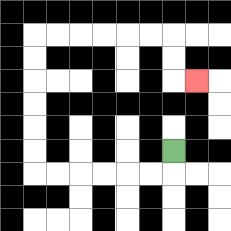{'start': '[7, 6]', 'end': '[8, 3]', 'path_directions': 'D,L,L,L,L,L,L,U,U,U,U,U,U,R,R,R,R,R,R,D,D,R', 'path_coordinates': '[[7, 6], [7, 7], [6, 7], [5, 7], [4, 7], [3, 7], [2, 7], [1, 7], [1, 6], [1, 5], [1, 4], [1, 3], [1, 2], [1, 1], [2, 1], [3, 1], [4, 1], [5, 1], [6, 1], [7, 1], [7, 2], [7, 3], [8, 3]]'}